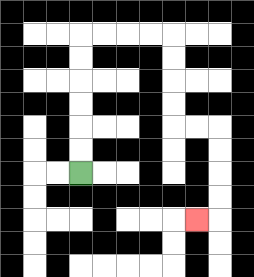{'start': '[3, 7]', 'end': '[8, 9]', 'path_directions': 'U,U,U,U,U,U,R,R,R,R,D,D,D,D,R,R,D,D,D,D,L', 'path_coordinates': '[[3, 7], [3, 6], [3, 5], [3, 4], [3, 3], [3, 2], [3, 1], [4, 1], [5, 1], [6, 1], [7, 1], [7, 2], [7, 3], [7, 4], [7, 5], [8, 5], [9, 5], [9, 6], [9, 7], [9, 8], [9, 9], [8, 9]]'}